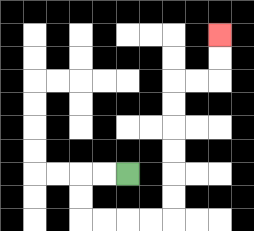{'start': '[5, 7]', 'end': '[9, 1]', 'path_directions': 'L,L,D,D,R,R,R,R,U,U,U,U,U,U,R,R,U,U', 'path_coordinates': '[[5, 7], [4, 7], [3, 7], [3, 8], [3, 9], [4, 9], [5, 9], [6, 9], [7, 9], [7, 8], [7, 7], [7, 6], [7, 5], [7, 4], [7, 3], [8, 3], [9, 3], [9, 2], [9, 1]]'}